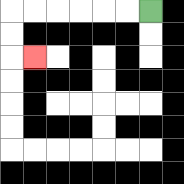{'start': '[6, 0]', 'end': '[1, 2]', 'path_directions': 'L,L,L,L,L,L,D,D,R', 'path_coordinates': '[[6, 0], [5, 0], [4, 0], [3, 0], [2, 0], [1, 0], [0, 0], [0, 1], [0, 2], [1, 2]]'}